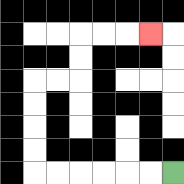{'start': '[7, 7]', 'end': '[6, 1]', 'path_directions': 'L,L,L,L,L,L,U,U,U,U,R,R,U,U,R,R,R', 'path_coordinates': '[[7, 7], [6, 7], [5, 7], [4, 7], [3, 7], [2, 7], [1, 7], [1, 6], [1, 5], [1, 4], [1, 3], [2, 3], [3, 3], [3, 2], [3, 1], [4, 1], [5, 1], [6, 1]]'}